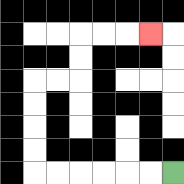{'start': '[7, 7]', 'end': '[6, 1]', 'path_directions': 'L,L,L,L,L,L,U,U,U,U,R,R,U,U,R,R,R', 'path_coordinates': '[[7, 7], [6, 7], [5, 7], [4, 7], [3, 7], [2, 7], [1, 7], [1, 6], [1, 5], [1, 4], [1, 3], [2, 3], [3, 3], [3, 2], [3, 1], [4, 1], [5, 1], [6, 1]]'}